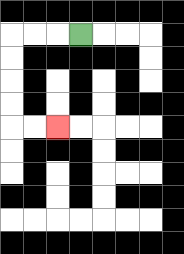{'start': '[3, 1]', 'end': '[2, 5]', 'path_directions': 'L,L,L,D,D,D,D,R,R', 'path_coordinates': '[[3, 1], [2, 1], [1, 1], [0, 1], [0, 2], [0, 3], [0, 4], [0, 5], [1, 5], [2, 5]]'}